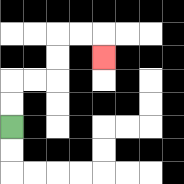{'start': '[0, 5]', 'end': '[4, 2]', 'path_directions': 'U,U,R,R,U,U,R,R,D', 'path_coordinates': '[[0, 5], [0, 4], [0, 3], [1, 3], [2, 3], [2, 2], [2, 1], [3, 1], [4, 1], [4, 2]]'}